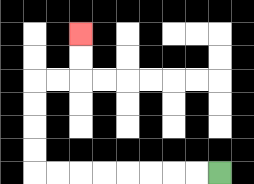{'start': '[9, 7]', 'end': '[3, 1]', 'path_directions': 'L,L,L,L,L,L,L,L,U,U,U,U,R,R,U,U', 'path_coordinates': '[[9, 7], [8, 7], [7, 7], [6, 7], [5, 7], [4, 7], [3, 7], [2, 7], [1, 7], [1, 6], [1, 5], [1, 4], [1, 3], [2, 3], [3, 3], [3, 2], [3, 1]]'}